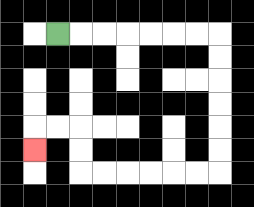{'start': '[2, 1]', 'end': '[1, 6]', 'path_directions': 'R,R,R,R,R,R,R,D,D,D,D,D,D,L,L,L,L,L,L,U,U,L,L,D', 'path_coordinates': '[[2, 1], [3, 1], [4, 1], [5, 1], [6, 1], [7, 1], [8, 1], [9, 1], [9, 2], [9, 3], [9, 4], [9, 5], [9, 6], [9, 7], [8, 7], [7, 7], [6, 7], [5, 7], [4, 7], [3, 7], [3, 6], [3, 5], [2, 5], [1, 5], [1, 6]]'}